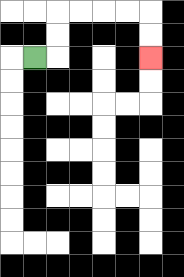{'start': '[1, 2]', 'end': '[6, 2]', 'path_directions': 'R,U,U,R,R,R,R,D,D', 'path_coordinates': '[[1, 2], [2, 2], [2, 1], [2, 0], [3, 0], [4, 0], [5, 0], [6, 0], [6, 1], [6, 2]]'}